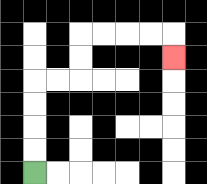{'start': '[1, 7]', 'end': '[7, 2]', 'path_directions': 'U,U,U,U,R,R,U,U,R,R,R,R,D', 'path_coordinates': '[[1, 7], [1, 6], [1, 5], [1, 4], [1, 3], [2, 3], [3, 3], [3, 2], [3, 1], [4, 1], [5, 1], [6, 1], [7, 1], [7, 2]]'}